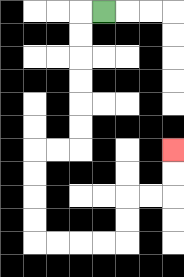{'start': '[4, 0]', 'end': '[7, 6]', 'path_directions': 'L,D,D,D,D,D,D,L,L,D,D,D,D,R,R,R,R,U,U,R,R,U,U', 'path_coordinates': '[[4, 0], [3, 0], [3, 1], [3, 2], [3, 3], [3, 4], [3, 5], [3, 6], [2, 6], [1, 6], [1, 7], [1, 8], [1, 9], [1, 10], [2, 10], [3, 10], [4, 10], [5, 10], [5, 9], [5, 8], [6, 8], [7, 8], [7, 7], [7, 6]]'}